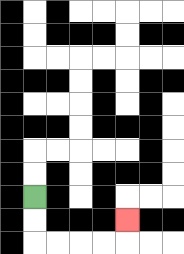{'start': '[1, 8]', 'end': '[5, 9]', 'path_directions': 'D,D,R,R,R,R,U', 'path_coordinates': '[[1, 8], [1, 9], [1, 10], [2, 10], [3, 10], [4, 10], [5, 10], [5, 9]]'}